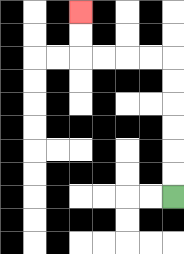{'start': '[7, 8]', 'end': '[3, 0]', 'path_directions': 'U,U,U,U,U,U,L,L,L,L,U,U', 'path_coordinates': '[[7, 8], [7, 7], [7, 6], [7, 5], [7, 4], [7, 3], [7, 2], [6, 2], [5, 2], [4, 2], [3, 2], [3, 1], [3, 0]]'}